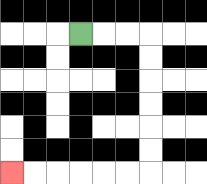{'start': '[3, 1]', 'end': '[0, 7]', 'path_directions': 'R,R,R,D,D,D,D,D,D,L,L,L,L,L,L', 'path_coordinates': '[[3, 1], [4, 1], [5, 1], [6, 1], [6, 2], [6, 3], [6, 4], [6, 5], [6, 6], [6, 7], [5, 7], [4, 7], [3, 7], [2, 7], [1, 7], [0, 7]]'}